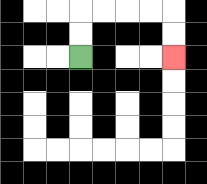{'start': '[3, 2]', 'end': '[7, 2]', 'path_directions': 'U,U,R,R,R,R,D,D', 'path_coordinates': '[[3, 2], [3, 1], [3, 0], [4, 0], [5, 0], [6, 0], [7, 0], [7, 1], [7, 2]]'}